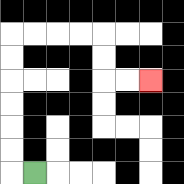{'start': '[1, 7]', 'end': '[6, 3]', 'path_directions': 'L,U,U,U,U,U,U,R,R,R,R,D,D,R,R', 'path_coordinates': '[[1, 7], [0, 7], [0, 6], [0, 5], [0, 4], [0, 3], [0, 2], [0, 1], [1, 1], [2, 1], [3, 1], [4, 1], [4, 2], [4, 3], [5, 3], [6, 3]]'}